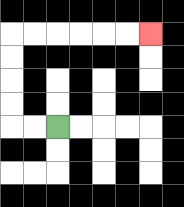{'start': '[2, 5]', 'end': '[6, 1]', 'path_directions': 'L,L,U,U,U,U,R,R,R,R,R,R', 'path_coordinates': '[[2, 5], [1, 5], [0, 5], [0, 4], [0, 3], [0, 2], [0, 1], [1, 1], [2, 1], [3, 1], [4, 1], [5, 1], [6, 1]]'}